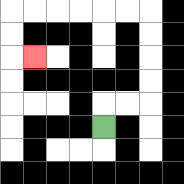{'start': '[4, 5]', 'end': '[1, 2]', 'path_directions': 'U,R,R,U,U,U,U,L,L,L,L,L,L,D,D,R', 'path_coordinates': '[[4, 5], [4, 4], [5, 4], [6, 4], [6, 3], [6, 2], [6, 1], [6, 0], [5, 0], [4, 0], [3, 0], [2, 0], [1, 0], [0, 0], [0, 1], [0, 2], [1, 2]]'}